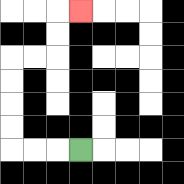{'start': '[3, 6]', 'end': '[3, 0]', 'path_directions': 'L,L,L,U,U,U,U,R,R,U,U,R', 'path_coordinates': '[[3, 6], [2, 6], [1, 6], [0, 6], [0, 5], [0, 4], [0, 3], [0, 2], [1, 2], [2, 2], [2, 1], [2, 0], [3, 0]]'}